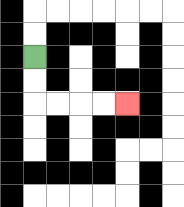{'start': '[1, 2]', 'end': '[5, 4]', 'path_directions': 'D,D,R,R,R,R', 'path_coordinates': '[[1, 2], [1, 3], [1, 4], [2, 4], [3, 4], [4, 4], [5, 4]]'}